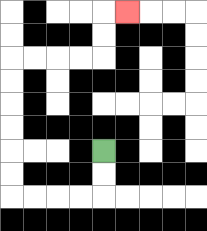{'start': '[4, 6]', 'end': '[5, 0]', 'path_directions': 'D,D,L,L,L,L,U,U,U,U,U,U,R,R,R,R,U,U,R', 'path_coordinates': '[[4, 6], [4, 7], [4, 8], [3, 8], [2, 8], [1, 8], [0, 8], [0, 7], [0, 6], [0, 5], [0, 4], [0, 3], [0, 2], [1, 2], [2, 2], [3, 2], [4, 2], [4, 1], [4, 0], [5, 0]]'}